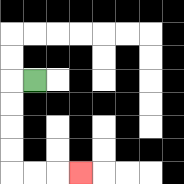{'start': '[1, 3]', 'end': '[3, 7]', 'path_directions': 'L,D,D,D,D,R,R,R', 'path_coordinates': '[[1, 3], [0, 3], [0, 4], [0, 5], [0, 6], [0, 7], [1, 7], [2, 7], [3, 7]]'}